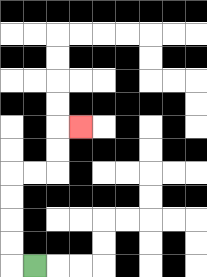{'start': '[1, 11]', 'end': '[3, 5]', 'path_directions': 'L,U,U,U,U,R,R,U,U,R', 'path_coordinates': '[[1, 11], [0, 11], [0, 10], [0, 9], [0, 8], [0, 7], [1, 7], [2, 7], [2, 6], [2, 5], [3, 5]]'}